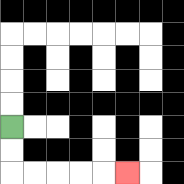{'start': '[0, 5]', 'end': '[5, 7]', 'path_directions': 'D,D,R,R,R,R,R', 'path_coordinates': '[[0, 5], [0, 6], [0, 7], [1, 7], [2, 7], [3, 7], [4, 7], [5, 7]]'}